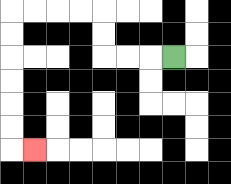{'start': '[7, 2]', 'end': '[1, 6]', 'path_directions': 'L,L,L,U,U,L,L,L,L,D,D,D,D,D,D,R', 'path_coordinates': '[[7, 2], [6, 2], [5, 2], [4, 2], [4, 1], [4, 0], [3, 0], [2, 0], [1, 0], [0, 0], [0, 1], [0, 2], [0, 3], [0, 4], [0, 5], [0, 6], [1, 6]]'}